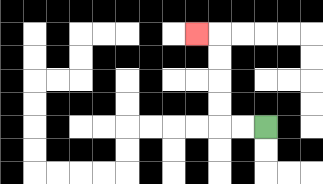{'start': '[11, 5]', 'end': '[8, 1]', 'path_directions': 'L,L,U,U,U,U,L', 'path_coordinates': '[[11, 5], [10, 5], [9, 5], [9, 4], [9, 3], [9, 2], [9, 1], [8, 1]]'}